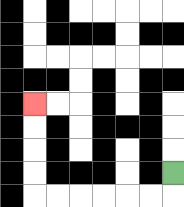{'start': '[7, 7]', 'end': '[1, 4]', 'path_directions': 'D,L,L,L,L,L,L,U,U,U,U', 'path_coordinates': '[[7, 7], [7, 8], [6, 8], [5, 8], [4, 8], [3, 8], [2, 8], [1, 8], [1, 7], [1, 6], [1, 5], [1, 4]]'}